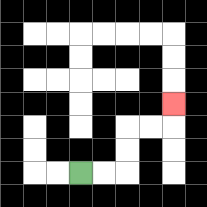{'start': '[3, 7]', 'end': '[7, 4]', 'path_directions': 'R,R,U,U,R,R,U', 'path_coordinates': '[[3, 7], [4, 7], [5, 7], [5, 6], [5, 5], [6, 5], [7, 5], [7, 4]]'}